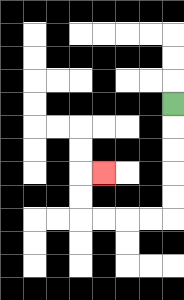{'start': '[7, 4]', 'end': '[4, 7]', 'path_directions': 'D,D,D,D,D,L,L,L,L,U,U,R', 'path_coordinates': '[[7, 4], [7, 5], [7, 6], [7, 7], [7, 8], [7, 9], [6, 9], [5, 9], [4, 9], [3, 9], [3, 8], [3, 7], [4, 7]]'}